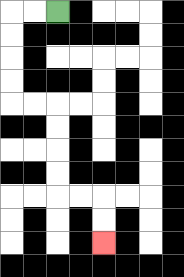{'start': '[2, 0]', 'end': '[4, 10]', 'path_directions': 'L,L,D,D,D,D,R,R,D,D,D,D,R,R,D,D', 'path_coordinates': '[[2, 0], [1, 0], [0, 0], [0, 1], [0, 2], [0, 3], [0, 4], [1, 4], [2, 4], [2, 5], [2, 6], [2, 7], [2, 8], [3, 8], [4, 8], [4, 9], [4, 10]]'}